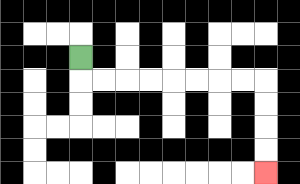{'start': '[3, 2]', 'end': '[11, 7]', 'path_directions': 'D,R,R,R,R,R,R,R,R,D,D,D,D', 'path_coordinates': '[[3, 2], [3, 3], [4, 3], [5, 3], [6, 3], [7, 3], [8, 3], [9, 3], [10, 3], [11, 3], [11, 4], [11, 5], [11, 6], [11, 7]]'}